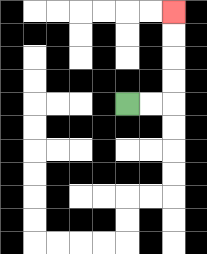{'start': '[5, 4]', 'end': '[7, 0]', 'path_directions': 'R,R,U,U,U,U', 'path_coordinates': '[[5, 4], [6, 4], [7, 4], [7, 3], [7, 2], [7, 1], [7, 0]]'}